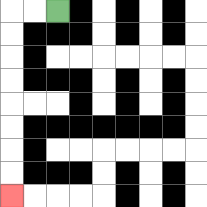{'start': '[2, 0]', 'end': '[0, 8]', 'path_directions': 'L,L,D,D,D,D,D,D,D,D', 'path_coordinates': '[[2, 0], [1, 0], [0, 0], [0, 1], [0, 2], [0, 3], [0, 4], [0, 5], [0, 6], [0, 7], [0, 8]]'}